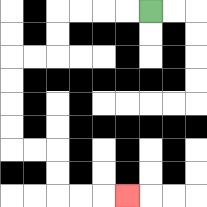{'start': '[6, 0]', 'end': '[5, 8]', 'path_directions': 'L,L,L,L,D,D,L,L,D,D,D,D,R,R,D,D,R,R,R', 'path_coordinates': '[[6, 0], [5, 0], [4, 0], [3, 0], [2, 0], [2, 1], [2, 2], [1, 2], [0, 2], [0, 3], [0, 4], [0, 5], [0, 6], [1, 6], [2, 6], [2, 7], [2, 8], [3, 8], [4, 8], [5, 8]]'}